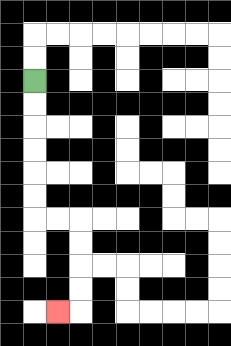{'start': '[1, 3]', 'end': '[2, 13]', 'path_directions': 'D,D,D,D,D,D,R,R,D,D,D,D,L', 'path_coordinates': '[[1, 3], [1, 4], [1, 5], [1, 6], [1, 7], [1, 8], [1, 9], [2, 9], [3, 9], [3, 10], [3, 11], [3, 12], [3, 13], [2, 13]]'}